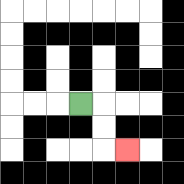{'start': '[3, 4]', 'end': '[5, 6]', 'path_directions': 'R,D,D,R', 'path_coordinates': '[[3, 4], [4, 4], [4, 5], [4, 6], [5, 6]]'}